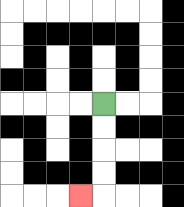{'start': '[4, 4]', 'end': '[3, 8]', 'path_directions': 'D,D,D,D,L', 'path_coordinates': '[[4, 4], [4, 5], [4, 6], [4, 7], [4, 8], [3, 8]]'}